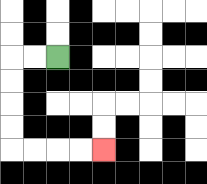{'start': '[2, 2]', 'end': '[4, 6]', 'path_directions': 'L,L,D,D,D,D,R,R,R,R', 'path_coordinates': '[[2, 2], [1, 2], [0, 2], [0, 3], [0, 4], [0, 5], [0, 6], [1, 6], [2, 6], [3, 6], [4, 6]]'}